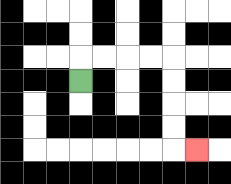{'start': '[3, 3]', 'end': '[8, 6]', 'path_directions': 'U,R,R,R,R,D,D,D,D,R', 'path_coordinates': '[[3, 3], [3, 2], [4, 2], [5, 2], [6, 2], [7, 2], [7, 3], [7, 4], [7, 5], [7, 6], [8, 6]]'}